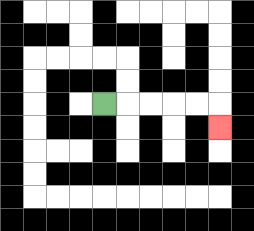{'start': '[4, 4]', 'end': '[9, 5]', 'path_directions': 'R,R,R,R,R,D', 'path_coordinates': '[[4, 4], [5, 4], [6, 4], [7, 4], [8, 4], [9, 4], [9, 5]]'}